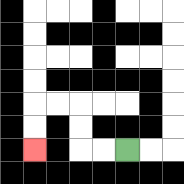{'start': '[5, 6]', 'end': '[1, 6]', 'path_directions': 'L,L,U,U,L,L,D,D', 'path_coordinates': '[[5, 6], [4, 6], [3, 6], [3, 5], [3, 4], [2, 4], [1, 4], [1, 5], [1, 6]]'}